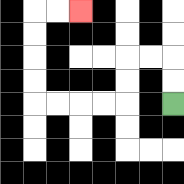{'start': '[7, 4]', 'end': '[3, 0]', 'path_directions': 'U,U,L,L,D,D,L,L,L,L,U,U,U,U,R,R', 'path_coordinates': '[[7, 4], [7, 3], [7, 2], [6, 2], [5, 2], [5, 3], [5, 4], [4, 4], [3, 4], [2, 4], [1, 4], [1, 3], [1, 2], [1, 1], [1, 0], [2, 0], [3, 0]]'}